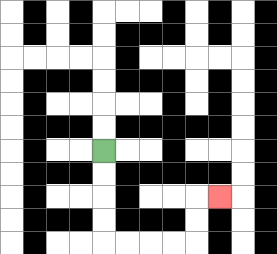{'start': '[4, 6]', 'end': '[9, 8]', 'path_directions': 'D,D,D,D,R,R,R,R,U,U,R', 'path_coordinates': '[[4, 6], [4, 7], [4, 8], [4, 9], [4, 10], [5, 10], [6, 10], [7, 10], [8, 10], [8, 9], [8, 8], [9, 8]]'}